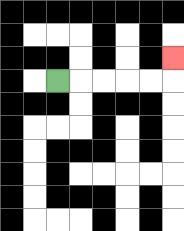{'start': '[2, 3]', 'end': '[7, 2]', 'path_directions': 'R,R,R,R,R,U', 'path_coordinates': '[[2, 3], [3, 3], [4, 3], [5, 3], [6, 3], [7, 3], [7, 2]]'}